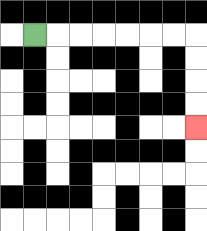{'start': '[1, 1]', 'end': '[8, 5]', 'path_directions': 'R,R,R,R,R,R,R,D,D,D,D', 'path_coordinates': '[[1, 1], [2, 1], [3, 1], [4, 1], [5, 1], [6, 1], [7, 1], [8, 1], [8, 2], [8, 3], [8, 4], [8, 5]]'}